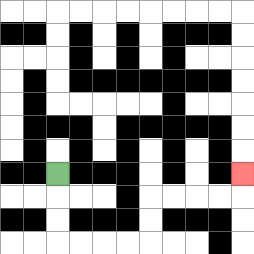{'start': '[2, 7]', 'end': '[10, 7]', 'path_directions': 'D,D,D,R,R,R,R,U,U,R,R,R,R,U', 'path_coordinates': '[[2, 7], [2, 8], [2, 9], [2, 10], [3, 10], [4, 10], [5, 10], [6, 10], [6, 9], [6, 8], [7, 8], [8, 8], [9, 8], [10, 8], [10, 7]]'}